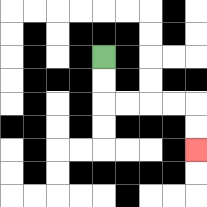{'start': '[4, 2]', 'end': '[8, 6]', 'path_directions': 'D,D,R,R,R,R,D,D', 'path_coordinates': '[[4, 2], [4, 3], [4, 4], [5, 4], [6, 4], [7, 4], [8, 4], [8, 5], [8, 6]]'}